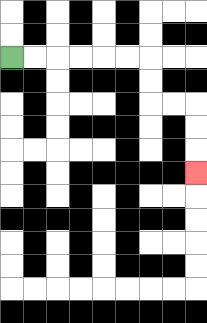{'start': '[0, 2]', 'end': '[8, 7]', 'path_directions': 'R,R,R,R,R,R,D,D,R,R,D,D,D', 'path_coordinates': '[[0, 2], [1, 2], [2, 2], [3, 2], [4, 2], [5, 2], [6, 2], [6, 3], [6, 4], [7, 4], [8, 4], [8, 5], [8, 6], [8, 7]]'}